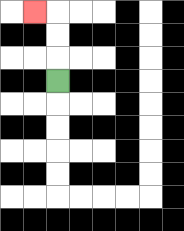{'start': '[2, 3]', 'end': '[1, 0]', 'path_directions': 'U,U,U,L', 'path_coordinates': '[[2, 3], [2, 2], [2, 1], [2, 0], [1, 0]]'}